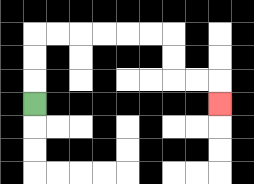{'start': '[1, 4]', 'end': '[9, 4]', 'path_directions': 'U,U,U,R,R,R,R,R,R,D,D,R,R,D', 'path_coordinates': '[[1, 4], [1, 3], [1, 2], [1, 1], [2, 1], [3, 1], [4, 1], [5, 1], [6, 1], [7, 1], [7, 2], [7, 3], [8, 3], [9, 3], [9, 4]]'}